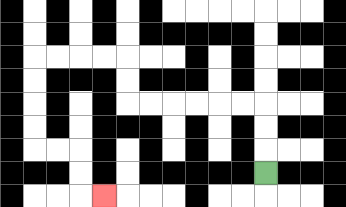{'start': '[11, 7]', 'end': '[4, 8]', 'path_directions': 'U,U,U,L,L,L,L,L,L,U,U,L,L,L,L,D,D,D,D,R,R,D,D,R', 'path_coordinates': '[[11, 7], [11, 6], [11, 5], [11, 4], [10, 4], [9, 4], [8, 4], [7, 4], [6, 4], [5, 4], [5, 3], [5, 2], [4, 2], [3, 2], [2, 2], [1, 2], [1, 3], [1, 4], [1, 5], [1, 6], [2, 6], [3, 6], [3, 7], [3, 8], [4, 8]]'}